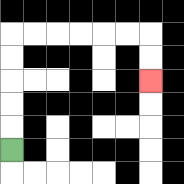{'start': '[0, 6]', 'end': '[6, 3]', 'path_directions': 'U,U,U,U,U,R,R,R,R,R,R,D,D', 'path_coordinates': '[[0, 6], [0, 5], [0, 4], [0, 3], [0, 2], [0, 1], [1, 1], [2, 1], [3, 1], [4, 1], [5, 1], [6, 1], [6, 2], [6, 3]]'}